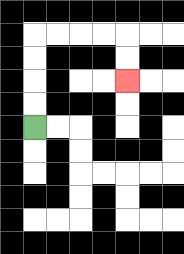{'start': '[1, 5]', 'end': '[5, 3]', 'path_directions': 'U,U,U,U,R,R,R,R,D,D', 'path_coordinates': '[[1, 5], [1, 4], [1, 3], [1, 2], [1, 1], [2, 1], [3, 1], [4, 1], [5, 1], [5, 2], [5, 3]]'}